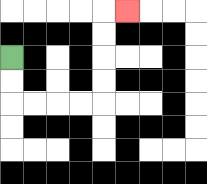{'start': '[0, 2]', 'end': '[5, 0]', 'path_directions': 'D,D,R,R,R,R,U,U,U,U,R', 'path_coordinates': '[[0, 2], [0, 3], [0, 4], [1, 4], [2, 4], [3, 4], [4, 4], [4, 3], [4, 2], [4, 1], [4, 0], [5, 0]]'}